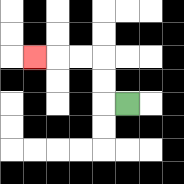{'start': '[5, 4]', 'end': '[1, 2]', 'path_directions': 'L,U,U,L,L,L', 'path_coordinates': '[[5, 4], [4, 4], [4, 3], [4, 2], [3, 2], [2, 2], [1, 2]]'}